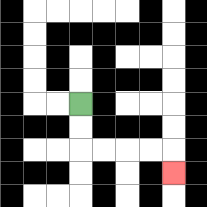{'start': '[3, 4]', 'end': '[7, 7]', 'path_directions': 'D,D,R,R,R,R,D', 'path_coordinates': '[[3, 4], [3, 5], [3, 6], [4, 6], [5, 6], [6, 6], [7, 6], [7, 7]]'}